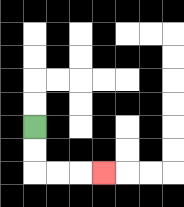{'start': '[1, 5]', 'end': '[4, 7]', 'path_directions': 'D,D,R,R,R', 'path_coordinates': '[[1, 5], [1, 6], [1, 7], [2, 7], [3, 7], [4, 7]]'}